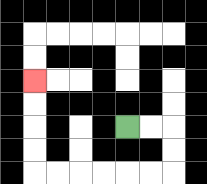{'start': '[5, 5]', 'end': '[1, 3]', 'path_directions': 'R,R,D,D,L,L,L,L,L,L,U,U,U,U', 'path_coordinates': '[[5, 5], [6, 5], [7, 5], [7, 6], [7, 7], [6, 7], [5, 7], [4, 7], [3, 7], [2, 7], [1, 7], [1, 6], [1, 5], [1, 4], [1, 3]]'}